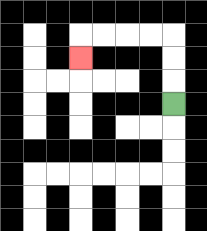{'start': '[7, 4]', 'end': '[3, 2]', 'path_directions': 'U,U,U,L,L,L,L,D', 'path_coordinates': '[[7, 4], [7, 3], [7, 2], [7, 1], [6, 1], [5, 1], [4, 1], [3, 1], [3, 2]]'}